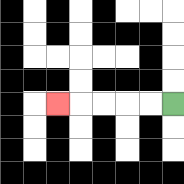{'start': '[7, 4]', 'end': '[2, 4]', 'path_directions': 'L,L,L,L,L', 'path_coordinates': '[[7, 4], [6, 4], [5, 4], [4, 4], [3, 4], [2, 4]]'}